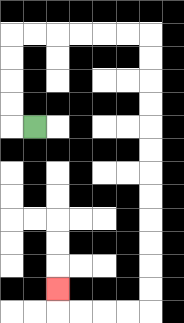{'start': '[1, 5]', 'end': '[2, 12]', 'path_directions': 'L,U,U,U,U,R,R,R,R,R,R,D,D,D,D,D,D,D,D,D,D,D,D,L,L,L,L,U', 'path_coordinates': '[[1, 5], [0, 5], [0, 4], [0, 3], [0, 2], [0, 1], [1, 1], [2, 1], [3, 1], [4, 1], [5, 1], [6, 1], [6, 2], [6, 3], [6, 4], [6, 5], [6, 6], [6, 7], [6, 8], [6, 9], [6, 10], [6, 11], [6, 12], [6, 13], [5, 13], [4, 13], [3, 13], [2, 13], [2, 12]]'}